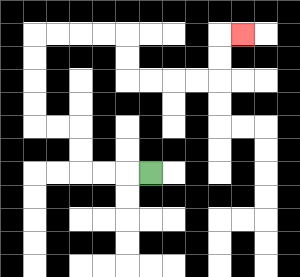{'start': '[6, 7]', 'end': '[10, 1]', 'path_directions': 'L,L,L,U,U,L,L,U,U,U,U,R,R,R,R,D,D,R,R,R,R,U,U,R', 'path_coordinates': '[[6, 7], [5, 7], [4, 7], [3, 7], [3, 6], [3, 5], [2, 5], [1, 5], [1, 4], [1, 3], [1, 2], [1, 1], [2, 1], [3, 1], [4, 1], [5, 1], [5, 2], [5, 3], [6, 3], [7, 3], [8, 3], [9, 3], [9, 2], [9, 1], [10, 1]]'}